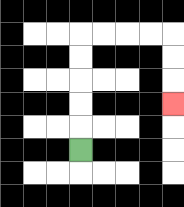{'start': '[3, 6]', 'end': '[7, 4]', 'path_directions': 'U,U,U,U,U,R,R,R,R,D,D,D', 'path_coordinates': '[[3, 6], [3, 5], [3, 4], [3, 3], [3, 2], [3, 1], [4, 1], [5, 1], [6, 1], [7, 1], [7, 2], [7, 3], [7, 4]]'}